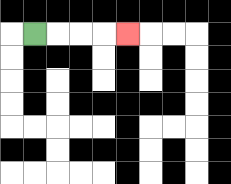{'start': '[1, 1]', 'end': '[5, 1]', 'path_directions': 'R,R,R,R', 'path_coordinates': '[[1, 1], [2, 1], [3, 1], [4, 1], [5, 1]]'}